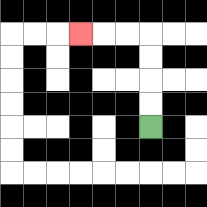{'start': '[6, 5]', 'end': '[3, 1]', 'path_directions': 'U,U,U,U,L,L,L', 'path_coordinates': '[[6, 5], [6, 4], [6, 3], [6, 2], [6, 1], [5, 1], [4, 1], [3, 1]]'}